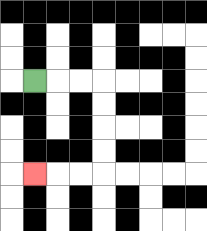{'start': '[1, 3]', 'end': '[1, 7]', 'path_directions': 'R,R,R,D,D,D,D,L,L,L', 'path_coordinates': '[[1, 3], [2, 3], [3, 3], [4, 3], [4, 4], [4, 5], [4, 6], [4, 7], [3, 7], [2, 7], [1, 7]]'}